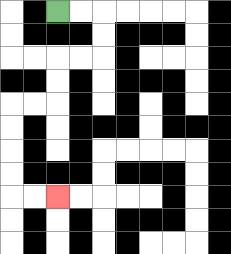{'start': '[2, 0]', 'end': '[2, 8]', 'path_directions': 'R,R,D,D,L,L,D,D,L,L,D,D,D,D,R,R', 'path_coordinates': '[[2, 0], [3, 0], [4, 0], [4, 1], [4, 2], [3, 2], [2, 2], [2, 3], [2, 4], [1, 4], [0, 4], [0, 5], [0, 6], [0, 7], [0, 8], [1, 8], [2, 8]]'}